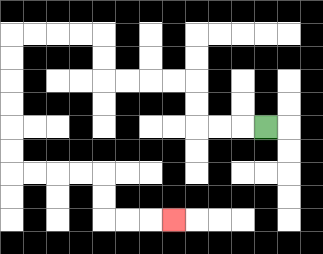{'start': '[11, 5]', 'end': '[7, 9]', 'path_directions': 'L,L,L,U,U,L,L,L,L,U,U,L,L,L,L,D,D,D,D,D,D,R,R,R,R,D,D,R,R,R', 'path_coordinates': '[[11, 5], [10, 5], [9, 5], [8, 5], [8, 4], [8, 3], [7, 3], [6, 3], [5, 3], [4, 3], [4, 2], [4, 1], [3, 1], [2, 1], [1, 1], [0, 1], [0, 2], [0, 3], [0, 4], [0, 5], [0, 6], [0, 7], [1, 7], [2, 7], [3, 7], [4, 7], [4, 8], [4, 9], [5, 9], [6, 9], [7, 9]]'}